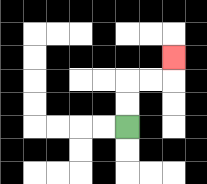{'start': '[5, 5]', 'end': '[7, 2]', 'path_directions': 'U,U,R,R,U', 'path_coordinates': '[[5, 5], [5, 4], [5, 3], [6, 3], [7, 3], [7, 2]]'}